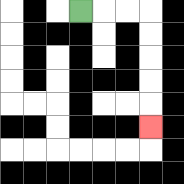{'start': '[3, 0]', 'end': '[6, 5]', 'path_directions': 'R,R,R,D,D,D,D,D', 'path_coordinates': '[[3, 0], [4, 0], [5, 0], [6, 0], [6, 1], [6, 2], [6, 3], [6, 4], [6, 5]]'}